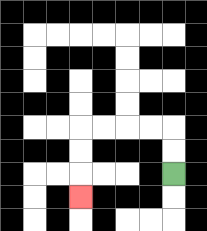{'start': '[7, 7]', 'end': '[3, 8]', 'path_directions': 'U,U,L,L,L,L,D,D,D', 'path_coordinates': '[[7, 7], [7, 6], [7, 5], [6, 5], [5, 5], [4, 5], [3, 5], [3, 6], [3, 7], [3, 8]]'}